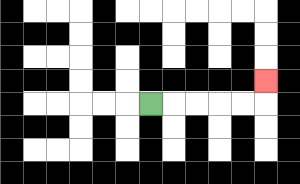{'start': '[6, 4]', 'end': '[11, 3]', 'path_directions': 'R,R,R,R,R,U', 'path_coordinates': '[[6, 4], [7, 4], [8, 4], [9, 4], [10, 4], [11, 4], [11, 3]]'}